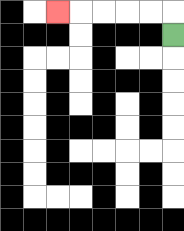{'start': '[7, 1]', 'end': '[2, 0]', 'path_directions': 'U,L,L,L,L,L', 'path_coordinates': '[[7, 1], [7, 0], [6, 0], [5, 0], [4, 0], [3, 0], [2, 0]]'}